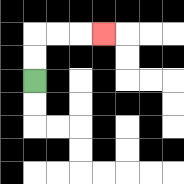{'start': '[1, 3]', 'end': '[4, 1]', 'path_directions': 'U,U,R,R,R', 'path_coordinates': '[[1, 3], [1, 2], [1, 1], [2, 1], [3, 1], [4, 1]]'}